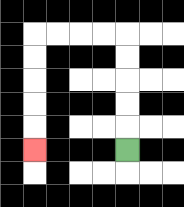{'start': '[5, 6]', 'end': '[1, 6]', 'path_directions': 'U,U,U,U,U,L,L,L,L,D,D,D,D,D', 'path_coordinates': '[[5, 6], [5, 5], [5, 4], [5, 3], [5, 2], [5, 1], [4, 1], [3, 1], [2, 1], [1, 1], [1, 2], [1, 3], [1, 4], [1, 5], [1, 6]]'}